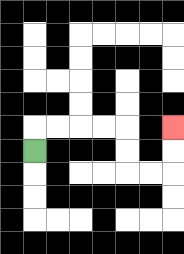{'start': '[1, 6]', 'end': '[7, 5]', 'path_directions': 'U,R,R,R,R,D,D,R,R,U,U', 'path_coordinates': '[[1, 6], [1, 5], [2, 5], [3, 5], [4, 5], [5, 5], [5, 6], [5, 7], [6, 7], [7, 7], [7, 6], [7, 5]]'}